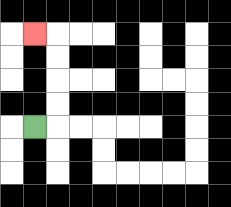{'start': '[1, 5]', 'end': '[1, 1]', 'path_directions': 'R,U,U,U,U,L', 'path_coordinates': '[[1, 5], [2, 5], [2, 4], [2, 3], [2, 2], [2, 1], [1, 1]]'}